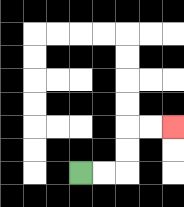{'start': '[3, 7]', 'end': '[7, 5]', 'path_directions': 'R,R,U,U,R,R', 'path_coordinates': '[[3, 7], [4, 7], [5, 7], [5, 6], [5, 5], [6, 5], [7, 5]]'}